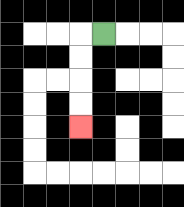{'start': '[4, 1]', 'end': '[3, 5]', 'path_directions': 'L,D,D,D,D', 'path_coordinates': '[[4, 1], [3, 1], [3, 2], [3, 3], [3, 4], [3, 5]]'}